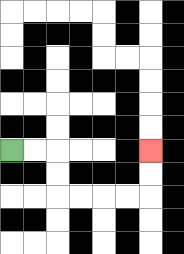{'start': '[0, 6]', 'end': '[6, 6]', 'path_directions': 'R,R,D,D,R,R,R,R,U,U', 'path_coordinates': '[[0, 6], [1, 6], [2, 6], [2, 7], [2, 8], [3, 8], [4, 8], [5, 8], [6, 8], [6, 7], [6, 6]]'}